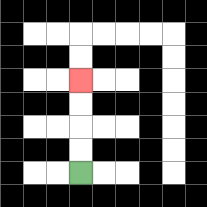{'start': '[3, 7]', 'end': '[3, 3]', 'path_directions': 'U,U,U,U', 'path_coordinates': '[[3, 7], [3, 6], [3, 5], [3, 4], [3, 3]]'}